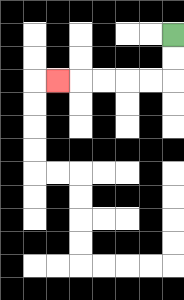{'start': '[7, 1]', 'end': '[2, 3]', 'path_directions': 'D,D,L,L,L,L,L', 'path_coordinates': '[[7, 1], [7, 2], [7, 3], [6, 3], [5, 3], [4, 3], [3, 3], [2, 3]]'}